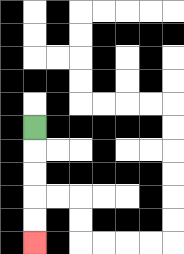{'start': '[1, 5]', 'end': '[1, 10]', 'path_directions': 'D,D,D,D,D', 'path_coordinates': '[[1, 5], [1, 6], [1, 7], [1, 8], [1, 9], [1, 10]]'}